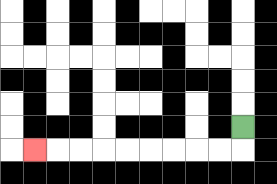{'start': '[10, 5]', 'end': '[1, 6]', 'path_directions': 'D,L,L,L,L,L,L,L,L,L', 'path_coordinates': '[[10, 5], [10, 6], [9, 6], [8, 6], [7, 6], [6, 6], [5, 6], [4, 6], [3, 6], [2, 6], [1, 6]]'}